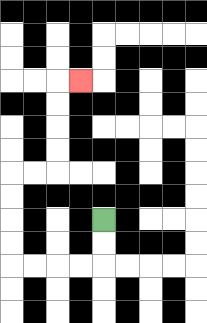{'start': '[4, 9]', 'end': '[3, 3]', 'path_directions': 'D,D,L,L,L,L,U,U,U,U,R,R,U,U,U,U,R', 'path_coordinates': '[[4, 9], [4, 10], [4, 11], [3, 11], [2, 11], [1, 11], [0, 11], [0, 10], [0, 9], [0, 8], [0, 7], [1, 7], [2, 7], [2, 6], [2, 5], [2, 4], [2, 3], [3, 3]]'}